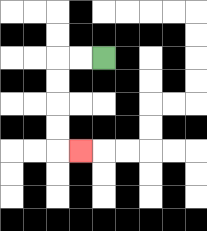{'start': '[4, 2]', 'end': '[3, 6]', 'path_directions': 'L,L,D,D,D,D,R', 'path_coordinates': '[[4, 2], [3, 2], [2, 2], [2, 3], [2, 4], [2, 5], [2, 6], [3, 6]]'}